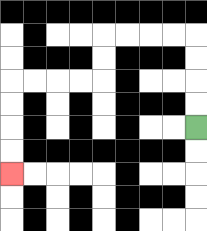{'start': '[8, 5]', 'end': '[0, 7]', 'path_directions': 'U,U,U,U,L,L,L,L,D,D,L,L,L,L,D,D,D,D', 'path_coordinates': '[[8, 5], [8, 4], [8, 3], [8, 2], [8, 1], [7, 1], [6, 1], [5, 1], [4, 1], [4, 2], [4, 3], [3, 3], [2, 3], [1, 3], [0, 3], [0, 4], [0, 5], [0, 6], [0, 7]]'}